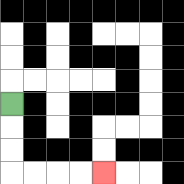{'start': '[0, 4]', 'end': '[4, 7]', 'path_directions': 'D,D,D,R,R,R,R', 'path_coordinates': '[[0, 4], [0, 5], [0, 6], [0, 7], [1, 7], [2, 7], [3, 7], [4, 7]]'}